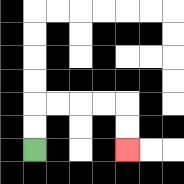{'start': '[1, 6]', 'end': '[5, 6]', 'path_directions': 'U,U,R,R,R,R,D,D', 'path_coordinates': '[[1, 6], [1, 5], [1, 4], [2, 4], [3, 4], [4, 4], [5, 4], [5, 5], [5, 6]]'}